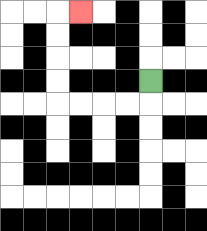{'start': '[6, 3]', 'end': '[3, 0]', 'path_directions': 'D,L,L,L,L,U,U,U,U,R', 'path_coordinates': '[[6, 3], [6, 4], [5, 4], [4, 4], [3, 4], [2, 4], [2, 3], [2, 2], [2, 1], [2, 0], [3, 0]]'}